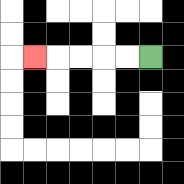{'start': '[6, 2]', 'end': '[1, 2]', 'path_directions': 'L,L,L,L,L', 'path_coordinates': '[[6, 2], [5, 2], [4, 2], [3, 2], [2, 2], [1, 2]]'}